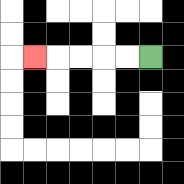{'start': '[6, 2]', 'end': '[1, 2]', 'path_directions': 'L,L,L,L,L', 'path_coordinates': '[[6, 2], [5, 2], [4, 2], [3, 2], [2, 2], [1, 2]]'}